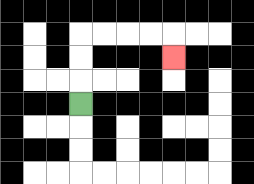{'start': '[3, 4]', 'end': '[7, 2]', 'path_directions': 'U,U,U,R,R,R,R,D', 'path_coordinates': '[[3, 4], [3, 3], [3, 2], [3, 1], [4, 1], [5, 1], [6, 1], [7, 1], [7, 2]]'}